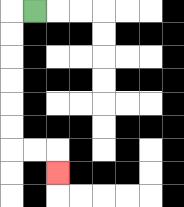{'start': '[1, 0]', 'end': '[2, 7]', 'path_directions': 'L,D,D,D,D,D,D,R,R,D', 'path_coordinates': '[[1, 0], [0, 0], [0, 1], [0, 2], [0, 3], [0, 4], [0, 5], [0, 6], [1, 6], [2, 6], [2, 7]]'}